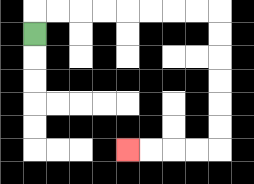{'start': '[1, 1]', 'end': '[5, 6]', 'path_directions': 'U,R,R,R,R,R,R,R,R,D,D,D,D,D,D,L,L,L,L', 'path_coordinates': '[[1, 1], [1, 0], [2, 0], [3, 0], [4, 0], [5, 0], [6, 0], [7, 0], [8, 0], [9, 0], [9, 1], [9, 2], [9, 3], [9, 4], [9, 5], [9, 6], [8, 6], [7, 6], [6, 6], [5, 6]]'}